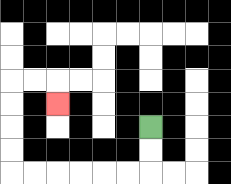{'start': '[6, 5]', 'end': '[2, 4]', 'path_directions': 'D,D,L,L,L,L,L,L,U,U,U,U,R,R,D', 'path_coordinates': '[[6, 5], [6, 6], [6, 7], [5, 7], [4, 7], [3, 7], [2, 7], [1, 7], [0, 7], [0, 6], [0, 5], [0, 4], [0, 3], [1, 3], [2, 3], [2, 4]]'}